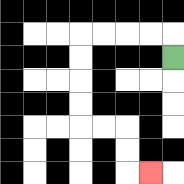{'start': '[7, 2]', 'end': '[6, 7]', 'path_directions': 'U,L,L,L,L,D,D,D,D,R,R,D,D,R', 'path_coordinates': '[[7, 2], [7, 1], [6, 1], [5, 1], [4, 1], [3, 1], [3, 2], [3, 3], [3, 4], [3, 5], [4, 5], [5, 5], [5, 6], [5, 7], [6, 7]]'}